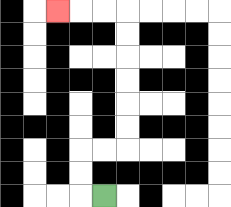{'start': '[4, 8]', 'end': '[2, 0]', 'path_directions': 'L,U,U,R,R,U,U,U,U,U,U,L,L,L', 'path_coordinates': '[[4, 8], [3, 8], [3, 7], [3, 6], [4, 6], [5, 6], [5, 5], [5, 4], [5, 3], [5, 2], [5, 1], [5, 0], [4, 0], [3, 0], [2, 0]]'}